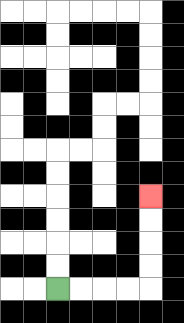{'start': '[2, 12]', 'end': '[6, 8]', 'path_directions': 'R,R,R,R,U,U,U,U', 'path_coordinates': '[[2, 12], [3, 12], [4, 12], [5, 12], [6, 12], [6, 11], [6, 10], [6, 9], [6, 8]]'}